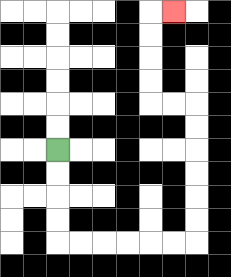{'start': '[2, 6]', 'end': '[7, 0]', 'path_directions': 'D,D,D,D,R,R,R,R,R,R,U,U,U,U,U,U,L,L,U,U,U,U,R', 'path_coordinates': '[[2, 6], [2, 7], [2, 8], [2, 9], [2, 10], [3, 10], [4, 10], [5, 10], [6, 10], [7, 10], [8, 10], [8, 9], [8, 8], [8, 7], [8, 6], [8, 5], [8, 4], [7, 4], [6, 4], [6, 3], [6, 2], [6, 1], [6, 0], [7, 0]]'}